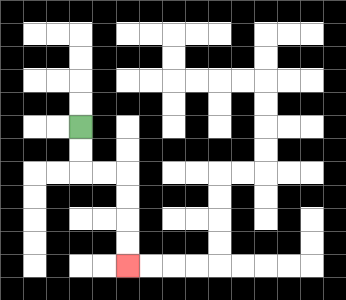{'start': '[3, 5]', 'end': '[5, 11]', 'path_directions': 'D,D,R,R,D,D,D,D', 'path_coordinates': '[[3, 5], [3, 6], [3, 7], [4, 7], [5, 7], [5, 8], [5, 9], [5, 10], [5, 11]]'}